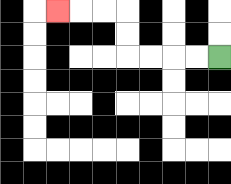{'start': '[9, 2]', 'end': '[2, 0]', 'path_directions': 'L,L,L,L,U,U,L,L,L', 'path_coordinates': '[[9, 2], [8, 2], [7, 2], [6, 2], [5, 2], [5, 1], [5, 0], [4, 0], [3, 0], [2, 0]]'}